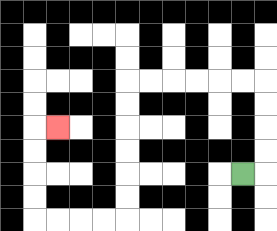{'start': '[10, 7]', 'end': '[2, 5]', 'path_directions': 'R,U,U,U,U,L,L,L,L,L,L,D,D,D,D,D,D,L,L,L,L,U,U,U,U,R', 'path_coordinates': '[[10, 7], [11, 7], [11, 6], [11, 5], [11, 4], [11, 3], [10, 3], [9, 3], [8, 3], [7, 3], [6, 3], [5, 3], [5, 4], [5, 5], [5, 6], [5, 7], [5, 8], [5, 9], [4, 9], [3, 9], [2, 9], [1, 9], [1, 8], [1, 7], [1, 6], [1, 5], [2, 5]]'}